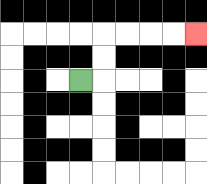{'start': '[3, 3]', 'end': '[8, 1]', 'path_directions': 'R,U,U,R,R,R,R', 'path_coordinates': '[[3, 3], [4, 3], [4, 2], [4, 1], [5, 1], [6, 1], [7, 1], [8, 1]]'}